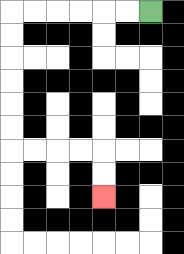{'start': '[6, 0]', 'end': '[4, 8]', 'path_directions': 'L,L,L,L,L,L,D,D,D,D,D,D,R,R,R,R,D,D', 'path_coordinates': '[[6, 0], [5, 0], [4, 0], [3, 0], [2, 0], [1, 0], [0, 0], [0, 1], [0, 2], [0, 3], [0, 4], [0, 5], [0, 6], [1, 6], [2, 6], [3, 6], [4, 6], [4, 7], [4, 8]]'}